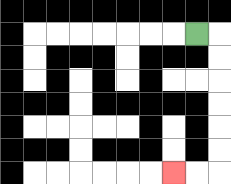{'start': '[8, 1]', 'end': '[7, 7]', 'path_directions': 'R,D,D,D,D,D,D,L,L', 'path_coordinates': '[[8, 1], [9, 1], [9, 2], [9, 3], [9, 4], [9, 5], [9, 6], [9, 7], [8, 7], [7, 7]]'}